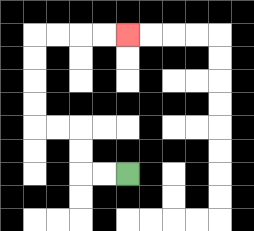{'start': '[5, 7]', 'end': '[5, 1]', 'path_directions': 'L,L,U,U,L,L,U,U,U,U,R,R,R,R', 'path_coordinates': '[[5, 7], [4, 7], [3, 7], [3, 6], [3, 5], [2, 5], [1, 5], [1, 4], [1, 3], [1, 2], [1, 1], [2, 1], [3, 1], [4, 1], [5, 1]]'}